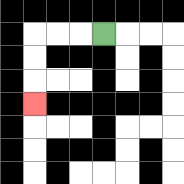{'start': '[4, 1]', 'end': '[1, 4]', 'path_directions': 'L,L,L,D,D,D', 'path_coordinates': '[[4, 1], [3, 1], [2, 1], [1, 1], [1, 2], [1, 3], [1, 4]]'}